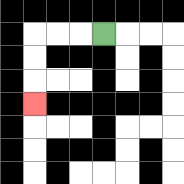{'start': '[4, 1]', 'end': '[1, 4]', 'path_directions': 'L,L,L,D,D,D', 'path_coordinates': '[[4, 1], [3, 1], [2, 1], [1, 1], [1, 2], [1, 3], [1, 4]]'}